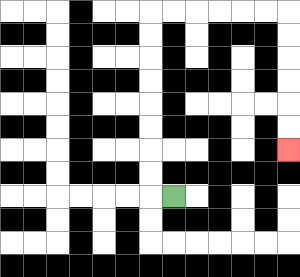{'start': '[7, 8]', 'end': '[12, 6]', 'path_directions': 'L,U,U,U,U,U,U,U,U,R,R,R,R,R,R,D,D,D,D,D,D', 'path_coordinates': '[[7, 8], [6, 8], [6, 7], [6, 6], [6, 5], [6, 4], [6, 3], [6, 2], [6, 1], [6, 0], [7, 0], [8, 0], [9, 0], [10, 0], [11, 0], [12, 0], [12, 1], [12, 2], [12, 3], [12, 4], [12, 5], [12, 6]]'}